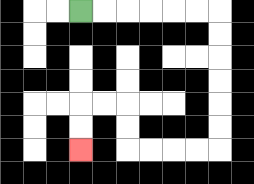{'start': '[3, 0]', 'end': '[3, 6]', 'path_directions': 'R,R,R,R,R,R,D,D,D,D,D,D,L,L,L,L,U,U,L,L,D,D', 'path_coordinates': '[[3, 0], [4, 0], [5, 0], [6, 0], [7, 0], [8, 0], [9, 0], [9, 1], [9, 2], [9, 3], [9, 4], [9, 5], [9, 6], [8, 6], [7, 6], [6, 6], [5, 6], [5, 5], [5, 4], [4, 4], [3, 4], [3, 5], [3, 6]]'}